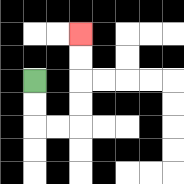{'start': '[1, 3]', 'end': '[3, 1]', 'path_directions': 'D,D,R,R,U,U,U,U', 'path_coordinates': '[[1, 3], [1, 4], [1, 5], [2, 5], [3, 5], [3, 4], [3, 3], [3, 2], [3, 1]]'}